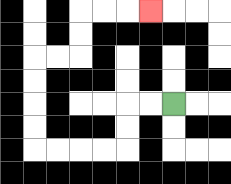{'start': '[7, 4]', 'end': '[6, 0]', 'path_directions': 'L,L,D,D,L,L,L,L,U,U,U,U,R,R,U,U,R,R,R', 'path_coordinates': '[[7, 4], [6, 4], [5, 4], [5, 5], [5, 6], [4, 6], [3, 6], [2, 6], [1, 6], [1, 5], [1, 4], [1, 3], [1, 2], [2, 2], [3, 2], [3, 1], [3, 0], [4, 0], [5, 0], [6, 0]]'}